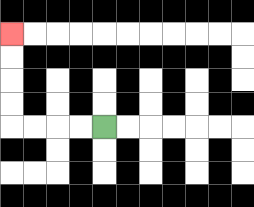{'start': '[4, 5]', 'end': '[0, 1]', 'path_directions': 'L,L,L,L,U,U,U,U', 'path_coordinates': '[[4, 5], [3, 5], [2, 5], [1, 5], [0, 5], [0, 4], [0, 3], [0, 2], [0, 1]]'}